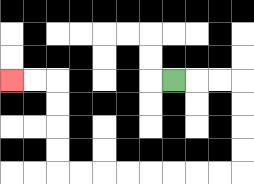{'start': '[7, 3]', 'end': '[0, 3]', 'path_directions': 'R,R,R,D,D,D,D,L,L,L,L,L,L,L,L,U,U,U,U,L,L', 'path_coordinates': '[[7, 3], [8, 3], [9, 3], [10, 3], [10, 4], [10, 5], [10, 6], [10, 7], [9, 7], [8, 7], [7, 7], [6, 7], [5, 7], [4, 7], [3, 7], [2, 7], [2, 6], [2, 5], [2, 4], [2, 3], [1, 3], [0, 3]]'}